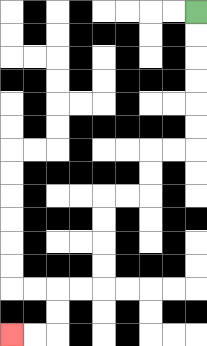{'start': '[8, 0]', 'end': '[0, 14]', 'path_directions': 'D,D,D,D,D,D,L,L,D,D,L,L,D,D,D,D,L,L,D,D,L,L', 'path_coordinates': '[[8, 0], [8, 1], [8, 2], [8, 3], [8, 4], [8, 5], [8, 6], [7, 6], [6, 6], [6, 7], [6, 8], [5, 8], [4, 8], [4, 9], [4, 10], [4, 11], [4, 12], [3, 12], [2, 12], [2, 13], [2, 14], [1, 14], [0, 14]]'}